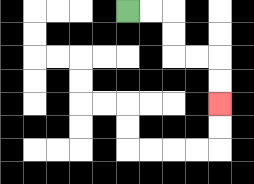{'start': '[5, 0]', 'end': '[9, 4]', 'path_directions': 'R,R,D,D,R,R,D,D', 'path_coordinates': '[[5, 0], [6, 0], [7, 0], [7, 1], [7, 2], [8, 2], [9, 2], [9, 3], [9, 4]]'}